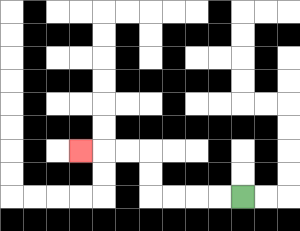{'start': '[10, 8]', 'end': '[3, 6]', 'path_directions': 'L,L,L,L,U,U,L,L,L', 'path_coordinates': '[[10, 8], [9, 8], [8, 8], [7, 8], [6, 8], [6, 7], [6, 6], [5, 6], [4, 6], [3, 6]]'}